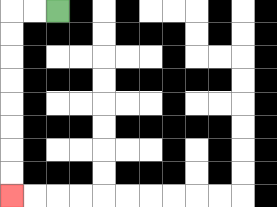{'start': '[2, 0]', 'end': '[0, 8]', 'path_directions': 'L,L,D,D,D,D,D,D,D,D', 'path_coordinates': '[[2, 0], [1, 0], [0, 0], [0, 1], [0, 2], [0, 3], [0, 4], [0, 5], [0, 6], [0, 7], [0, 8]]'}